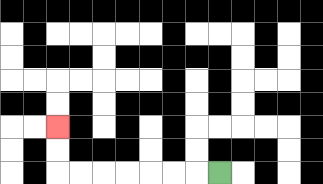{'start': '[9, 7]', 'end': '[2, 5]', 'path_directions': 'L,L,L,L,L,L,L,U,U', 'path_coordinates': '[[9, 7], [8, 7], [7, 7], [6, 7], [5, 7], [4, 7], [3, 7], [2, 7], [2, 6], [2, 5]]'}